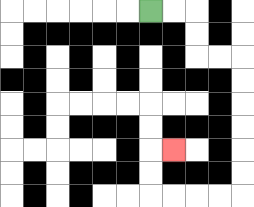{'start': '[6, 0]', 'end': '[7, 6]', 'path_directions': 'R,R,D,D,R,R,D,D,D,D,D,D,L,L,L,L,U,U,R', 'path_coordinates': '[[6, 0], [7, 0], [8, 0], [8, 1], [8, 2], [9, 2], [10, 2], [10, 3], [10, 4], [10, 5], [10, 6], [10, 7], [10, 8], [9, 8], [8, 8], [7, 8], [6, 8], [6, 7], [6, 6], [7, 6]]'}